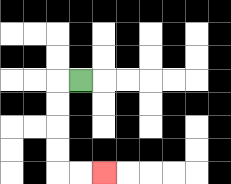{'start': '[3, 3]', 'end': '[4, 7]', 'path_directions': 'L,D,D,D,D,R,R', 'path_coordinates': '[[3, 3], [2, 3], [2, 4], [2, 5], [2, 6], [2, 7], [3, 7], [4, 7]]'}